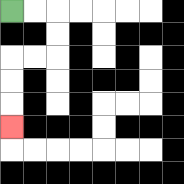{'start': '[0, 0]', 'end': '[0, 5]', 'path_directions': 'R,R,D,D,L,L,D,D,D', 'path_coordinates': '[[0, 0], [1, 0], [2, 0], [2, 1], [2, 2], [1, 2], [0, 2], [0, 3], [0, 4], [0, 5]]'}